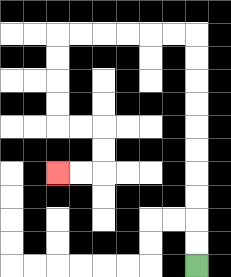{'start': '[8, 11]', 'end': '[2, 7]', 'path_directions': 'U,U,U,U,U,U,U,U,U,U,L,L,L,L,L,L,D,D,D,D,R,R,D,D,L,L', 'path_coordinates': '[[8, 11], [8, 10], [8, 9], [8, 8], [8, 7], [8, 6], [8, 5], [8, 4], [8, 3], [8, 2], [8, 1], [7, 1], [6, 1], [5, 1], [4, 1], [3, 1], [2, 1], [2, 2], [2, 3], [2, 4], [2, 5], [3, 5], [4, 5], [4, 6], [4, 7], [3, 7], [2, 7]]'}